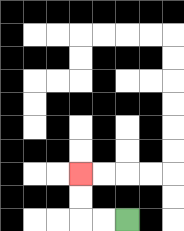{'start': '[5, 9]', 'end': '[3, 7]', 'path_directions': 'L,L,U,U', 'path_coordinates': '[[5, 9], [4, 9], [3, 9], [3, 8], [3, 7]]'}